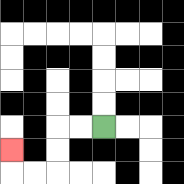{'start': '[4, 5]', 'end': '[0, 6]', 'path_directions': 'L,L,D,D,L,L,U', 'path_coordinates': '[[4, 5], [3, 5], [2, 5], [2, 6], [2, 7], [1, 7], [0, 7], [0, 6]]'}